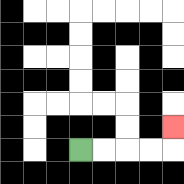{'start': '[3, 6]', 'end': '[7, 5]', 'path_directions': 'R,R,R,R,U', 'path_coordinates': '[[3, 6], [4, 6], [5, 6], [6, 6], [7, 6], [7, 5]]'}